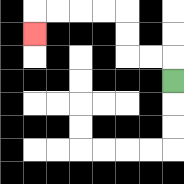{'start': '[7, 3]', 'end': '[1, 1]', 'path_directions': 'U,L,L,U,U,L,L,L,L,D', 'path_coordinates': '[[7, 3], [7, 2], [6, 2], [5, 2], [5, 1], [5, 0], [4, 0], [3, 0], [2, 0], [1, 0], [1, 1]]'}